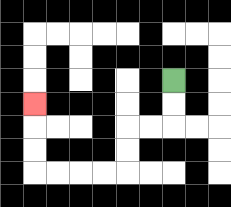{'start': '[7, 3]', 'end': '[1, 4]', 'path_directions': 'D,D,L,L,D,D,L,L,L,L,U,U,U', 'path_coordinates': '[[7, 3], [7, 4], [7, 5], [6, 5], [5, 5], [5, 6], [5, 7], [4, 7], [3, 7], [2, 7], [1, 7], [1, 6], [1, 5], [1, 4]]'}